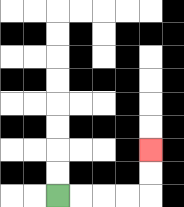{'start': '[2, 8]', 'end': '[6, 6]', 'path_directions': 'R,R,R,R,U,U', 'path_coordinates': '[[2, 8], [3, 8], [4, 8], [5, 8], [6, 8], [6, 7], [6, 6]]'}